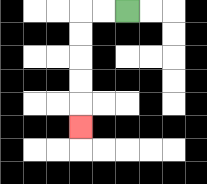{'start': '[5, 0]', 'end': '[3, 5]', 'path_directions': 'L,L,D,D,D,D,D', 'path_coordinates': '[[5, 0], [4, 0], [3, 0], [3, 1], [3, 2], [3, 3], [3, 4], [3, 5]]'}